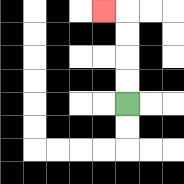{'start': '[5, 4]', 'end': '[4, 0]', 'path_directions': 'U,U,U,U,L', 'path_coordinates': '[[5, 4], [5, 3], [5, 2], [5, 1], [5, 0], [4, 0]]'}